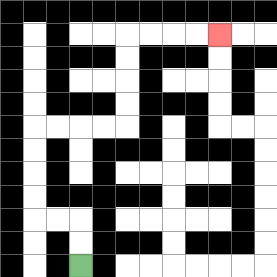{'start': '[3, 11]', 'end': '[9, 1]', 'path_directions': 'U,U,L,L,U,U,U,U,R,R,R,R,U,U,U,U,R,R,R,R', 'path_coordinates': '[[3, 11], [3, 10], [3, 9], [2, 9], [1, 9], [1, 8], [1, 7], [1, 6], [1, 5], [2, 5], [3, 5], [4, 5], [5, 5], [5, 4], [5, 3], [5, 2], [5, 1], [6, 1], [7, 1], [8, 1], [9, 1]]'}